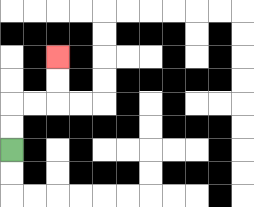{'start': '[0, 6]', 'end': '[2, 2]', 'path_directions': 'U,U,R,R,U,U', 'path_coordinates': '[[0, 6], [0, 5], [0, 4], [1, 4], [2, 4], [2, 3], [2, 2]]'}